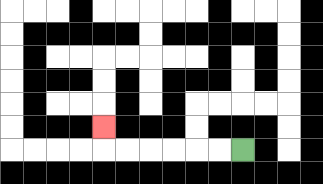{'start': '[10, 6]', 'end': '[4, 5]', 'path_directions': 'L,L,L,L,L,L,U', 'path_coordinates': '[[10, 6], [9, 6], [8, 6], [7, 6], [6, 6], [5, 6], [4, 6], [4, 5]]'}